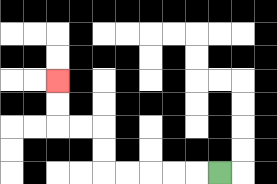{'start': '[9, 7]', 'end': '[2, 3]', 'path_directions': 'L,L,L,L,L,U,U,L,L,U,U', 'path_coordinates': '[[9, 7], [8, 7], [7, 7], [6, 7], [5, 7], [4, 7], [4, 6], [4, 5], [3, 5], [2, 5], [2, 4], [2, 3]]'}